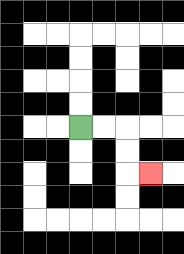{'start': '[3, 5]', 'end': '[6, 7]', 'path_directions': 'R,R,D,D,R', 'path_coordinates': '[[3, 5], [4, 5], [5, 5], [5, 6], [5, 7], [6, 7]]'}